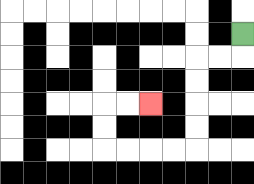{'start': '[10, 1]', 'end': '[6, 4]', 'path_directions': 'D,L,L,D,D,D,D,L,L,L,L,U,U,R,R', 'path_coordinates': '[[10, 1], [10, 2], [9, 2], [8, 2], [8, 3], [8, 4], [8, 5], [8, 6], [7, 6], [6, 6], [5, 6], [4, 6], [4, 5], [4, 4], [5, 4], [6, 4]]'}